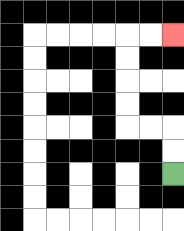{'start': '[7, 7]', 'end': '[7, 1]', 'path_directions': 'U,U,L,L,U,U,U,U,R,R', 'path_coordinates': '[[7, 7], [7, 6], [7, 5], [6, 5], [5, 5], [5, 4], [5, 3], [5, 2], [5, 1], [6, 1], [7, 1]]'}